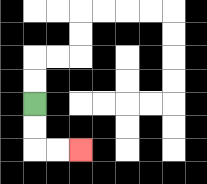{'start': '[1, 4]', 'end': '[3, 6]', 'path_directions': 'D,D,R,R', 'path_coordinates': '[[1, 4], [1, 5], [1, 6], [2, 6], [3, 6]]'}